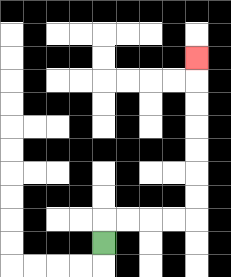{'start': '[4, 10]', 'end': '[8, 2]', 'path_directions': 'U,R,R,R,R,U,U,U,U,U,U,U', 'path_coordinates': '[[4, 10], [4, 9], [5, 9], [6, 9], [7, 9], [8, 9], [8, 8], [8, 7], [8, 6], [8, 5], [8, 4], [8, 3], [8, 2]]'}